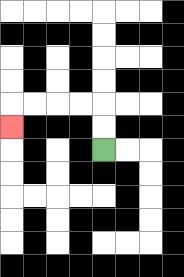{'start': '[4, 6]', 'end': '[0, 5]', 'path_directions': 'U,U,L,L,L,L,D', 'path_coordinates': '[[4, 6], [4, 5], [4, 4], [3, 4], [2, 4], [1, 4], [0, 4], [0, 5]]'}